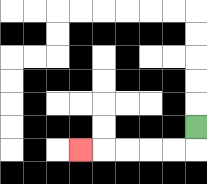{'start': '[8, 5]', 'end': '[3, 6]', 'path_directions': 'D,L,L,L,L,L', 'path_coordinates': '[[8, 5], [8, 6], [7, 6], [6, 6], [5, 6], [4, 6], [3, 6]]'}